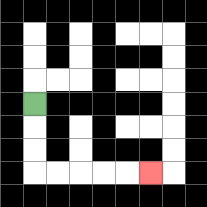{'start': '[1, 4]', 'end': '[6, 7]', 'path_directions': 'D,D,D,R,R,R,R,R', 'path_coordinates': '[[1, 4], [1, 5], [1, 6], [1, 7], [2, 7], [3, 7], [4, 7], [5, 7], [6, 7]]'}